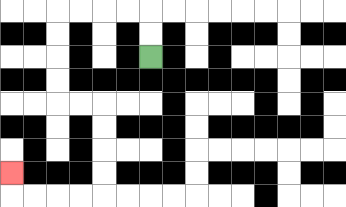{'start': '[6, 2]', 'end': '[0, 7]', 'path_directions': 'U,U,L,L,L,L,D,D,D,D,R,R,D,D,D,D,L,L,L,L,U', 'path_coordinates': '[[6, 2], [6, 1], [6, 0], [5, 0], [4, 0], [3, 0], [2, 0], [2, 1], [2, 2], [2, 3], [2, 4], [3, 4], [4, 4], [4, 5], [4, 6], [4, 7], [4, 8], [3, 8], [2, 8], [1, 8], [0, 8], [0, 7]]'}